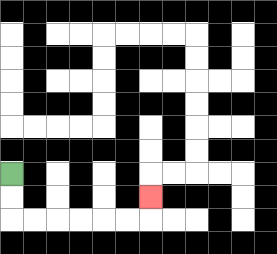{'start': '[0, 7]', 'end': '[6, 8]', 'path_directions': 'D,D,R,R,R,R,R,R,U', 'path_coordinates': '[[0, 7], [0, 8], [0, 9], [1, 9], [2, 9], [3, 9], [4, 9], [5, 9], [6, 9], [6, 8]]'}